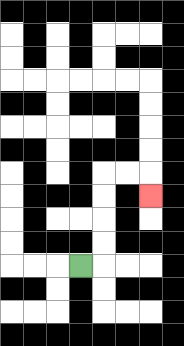{'start': '[3, 11]', 'end': '[6, 8]', 'path_directions': 'R,U,U,U,U,R,R,D', 'path_coordinates': '[[3, 11], [4, 11], [4, 10], [4, 9], [4, 8], [4, 7], [5, 7], [6, 7], [6, 8]]'}